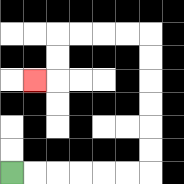{'start': '[0, 7]', 'end': '[1, 3]', 'path_directions': 'R,R,R,R,R,R,U,U,U,U,U,U,L,L,L,L,D,D,L', 'path_coordinates': '[[0, 7], [1, 7], [2, 7], [3, 7], [4, 7], [5, 7], [6, 7], [6, 6], [6, 5], [6, 4], [6, 3], [6, 2], [6, 1], [5, 1], [4, 1], [3, 1], [2, 1], [2, 2], [2, 3], [1, 3]]'}